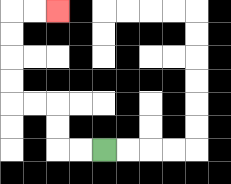{'start': '[4, 6]', 'end': '[2, 0]', 'path_directions': 'L,L,U,U,L,L,U,U,U,U,R,R', 'path_coordinates': '[[4, 6], [3, 6], [2, 6], [2, 5], [2, 4], [1, 4], [0, 4], [0, 3], [0, 2], [0, 1], [0, 0], [1, 0], [2, 0]]'}